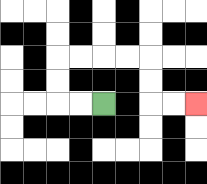{'start': '[4, 4]', 'end': '[8, 4]', 'path_directions': 'L,L,U,U,R,R,R,R,D,D,R,R', 'path_coordinates': '[[4, 4], [3, 4], [2, 4], [2, 3], [2, 2], [3, 2], [4, 2], [5, 2], [6, 2], [6, 3], [6, 4], [7, 4], [8, 4]]'}